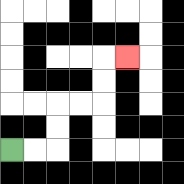{'start': '[0, 6]', 'end': '[5, 2]', 'path_directions': 'R,R,U,U,R,R,U,U,R', 'path_coordinates': '[[0, 6], [1, 6], [2, 6], [2, 5], [2, 4], [3, 4], [4, 4], [4, 3], [4, 2], [5, 2]]'}